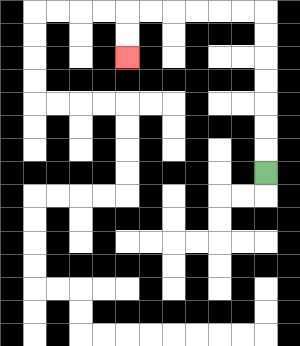{'start': '[11, 7]', 'end': '[5, 2]', 'path_directions': 'U,U,U,U,U,U,U,L,L,L,L,L,L,D,D', 'path_coordinates': '[[11, 7], [11, 6], [11, 5], [11, 4], [11, 3], [11, 2], [11, 1], [11, 0], [10, 0], [9, 0], [8, 0], [7, 0], [6, 0], [5, 0], [5, 1], [5, 2]]'}